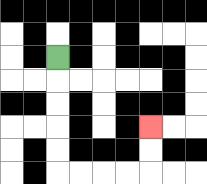{'start': '[2, 2]', 'end': '[6, 5]', 'path_directions': 'D,D,D,D,D,R,R,R,R,U,U', 'path_coordinates': '[[2, 2], [2, 3], [2, 4], [2, 5], [2, 6], [2, 7], [3, 7], [4, 7], [5, 7], [6, 7], [6, 6], [6, 5]]'}